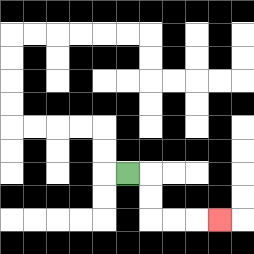{'start': '[5, 7]', 'end': '[9, 9]', 'path_directions': 'R,D,D,R,R,R', 'path_coordinates': '[[5, 7], [6, 7], [6, 8], [6, 9], [7, 9], [8, 9], [9, 9]]'}